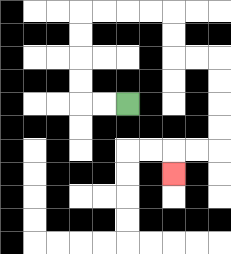{'start': '[5, 4]', 'end': '[7, 7]', 'path_directions': 'L,L,U,U,U,U,R,R,R,R,D,D,R,R,D,D,D,D,L,L,D', 'path_coordinates': '[[5, 4], [4, 4], [3, 4], [3, 3], [3, 2], [3, 1], [3, 0], [4, 0], [5, 0], [6, 0], [7, 0], [7, 1], [7, 2], [8, 2], [9, 2], [9, 3], [9, 4], [9, 5], [9, 6], [8, 6], [7, 6], [7, 7]]'}